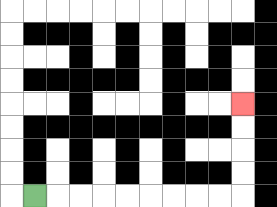{'start': '[1, 8]', 'end': '[10, 4]', 'path_directions': 'R,R,R,R,R,R,R,R,R,U,U,U,U', 'path_coordinates': '[[1, 8], [2, 8], [3, 8], [4, 8], [5, 8], [6, 8], [7, 8], [8, 8], [9, 8], [10, 8], [10, 7], [10, 6], [10, 5], [10, 4]]'}